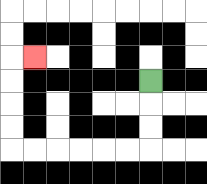{'start': '[6, 3]', 'end': '[1, 2]', 'path_directions': 'D,D,D,L,L,L,L,L,L,U,U,U,U,R', 'path_coordinates': '[[6, 3], [6, 4], [6, 5], [6, 6], [5, 6], [4, 6], [3, 6], [2, 6], [1, 6], [0, 6], [0, 5], [0, 4], [0, 3], [0, 2], [1, 2]]'}